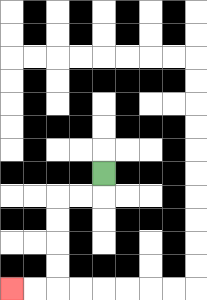{'start': '[4, 7]', 'end': '[0, 12]', 'path_directions': 'D,L,L,D,D,D,D,L,L', 'path_coordinates': '[[4, 7], [4, 8], [3, 8], [2, 8], [2, 9], [2, 10], [2, 11], [2, 12], [1, 12], [0, 12]]'}